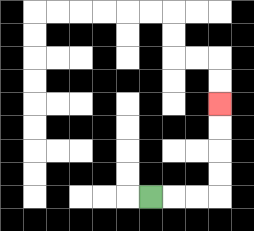{'start': '[6, 8]', 'end': '[9, 4]', 'path_directions': 'R,R,R,U,U,U,U', 'path_coordinates': '[[6, 8], [7, 8], [8, 8], [9, 8], [9, 7], [9, 6], [9, 5], [9, 4]]'}